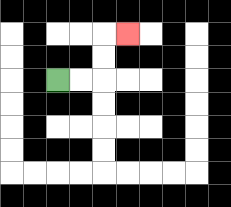{'start': '[2, 3]', 'end': '[5, 1]', 'path_directions': 'R,R,U,U,R', 'path_coordinates': '[[2, 3], [3, 3], [4, 3], [4, 2], [4, 1], [5, 1]]'}